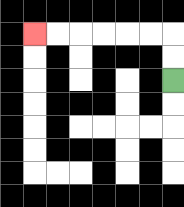{'start': '[7, 3]', 'end': '[1, 1]', 'path_directions': 'U,U,L,L,L,L,L,L', 'path_coordinates': '[[7, 3], [7, 2], [7, 1], [6, 1], [5, 1], [4, 1], [3, 1], [2, 1], [1, 1]]'}